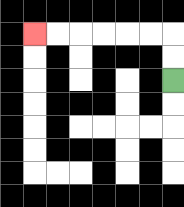{'start': '[7, 3]', 'end': '[1, 1]', 'path_directions': 'U,U,L,L,L,L,L,L', 'path_coordinates': '[[7, 3], [7, 2], [7, 1], [6, 1], [5, 1], [4, 1], [3, 1], [2, 1], [1, 1]]'}